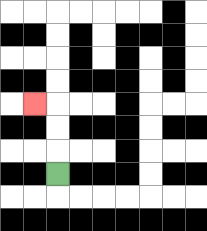{'start': '[2, 7]', 'end': '[1, 4]', 'path_directions': 'U,U,U,L', 'path_coordinates': '[[2, 7], [2, 6], [2, 5], [2, 4], [1, 4]]'}